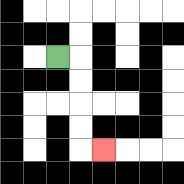{'start': '[2, 2]', 'end': '[4, 6]', 'path_directions': 'R,D,D,D,D,R', 'path_coordinates': '[[2, 2], [3, 2], [3, 3], [3, 4], [3, 5], [3, 6], [4, 6]]'}